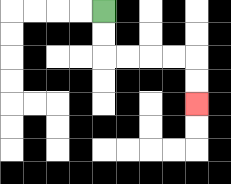{'start': '[4, 0]', 'end': '[8, 4]', 'path_directions': 'D,D,R,R,R,R,D,D', 'path_coordinates': '[[4, 0], [4, 1], [4, 2], [5, 2], [6, 2], [7, 2], [8, 2], [8, 3], [8, 4]]'}